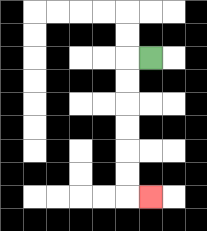{'start': '[6, 2]', 'end': '[6, 8]', 'path_directions': 'L,D,D,D,D,D,D,R', 'path_coordinates': '[[6, 2], [5, 2], [5, 3], [5, 4], [5, 5], [5, 6], [5, 7], [5, 8], [6, 8]]'}